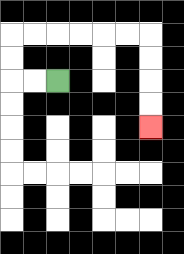{'start': '[2, 3]', 'end': '[6, 5]', 'path_directions': 'L,L,U,U,R,R,R,R,R,R,D,D,D,D', 'path_coordinates': '[[2, 3], [1, 3], [0, 3], [0, 2], [0, 1], [1, 1], [2, 1], [3, 1], [4, 1], [5, 1], [6, 1], [6, 2], [6, 3], [6, 4], [6, 5]]'}